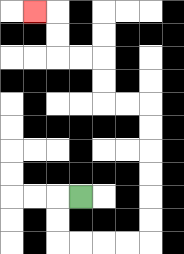{'start': '[3, 8]', 'end': '[1, 0]', 'path_directions': 'L,D,D,R,R,R,R,U,U,U,U,U,U,L,L,U,U,L,L,U,U,L', 'path_coordinates': '[[3, 8], [2, 8], [2, 9], [2, 10], [3, 10], [4, 10], [5, 10], [6, 10], [6, 9], [6, 8], [6, 7], [6, 6], [6, 5], [6, 4], [5, 4], [4, 4], [4, 3], [4, 2], [3, 2], [2, 2], [2, 1], [2, 0], [1, 0]]'}